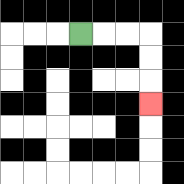{'start': '[3, 1]', 'end': '[6, 4]', 'path_directions': 'R,R,R,D,D,D', 'path_coordinates': '[[3, 1], [4, 1], [5, 1], [6, 1], [6, 2], [6, 3], [6, 4]]'}